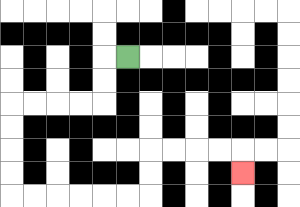{'start': '[5, 2]', 'end': '[10, 7]', 'path_directions': 'L,D,D,L,L,L,L,D,D,D,D,R,R,R,R,R,R,U,U,R,R,R,R,D', 'path_coordinates': '[[5, 2], [4, 2], [4, 3], [4, 4], [3, 4], [2, 4], [1, 4], [0, 4], [0, 5], [0, 6], [0, 7], [0, 8], [1, 8], [2, 8], [3, 8], [4, 8], [5, 8], [6, 8], [6, 7], [6, 6], [7, 6], [8, 6], [9, 6], [10, 6], [10, 7]]'}